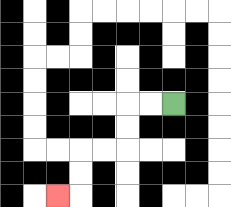{'start': '[7, 4]', 'end': '[2, 8]', 'path_directions': 'L,L,D,D,L,L,D,D,L', 'path_coordinates': '[[7, 4], [6, 4], [5, 4], [5, 5], [5, 6], [4, 6], [3, 6], [3, 7], [3, 8], [2, 8]]'}